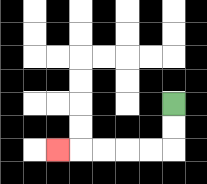{'start': '[7, 4]', 'end': '[2, 6]', 'path_directions': 'D,D,L,L,L,L,L', 'path_coordinates': '[[7, 4], [7, 5], [7, 6], [6, 6], [5, 6], [4, 6], [3, 6], [2, 6]]'}